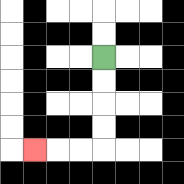{'start': '[4, 2]', 'end': '[1, 6]', 'path_directions': 'D,D,D,D,L,L,L', 'path_coordinates': '[[4, 2], [4, 3], [4, 4], [4, 5], [4, 6], [3, 6], [2, 6], [1, 6]]'}